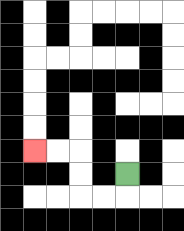{'start': '[5, 7]', 'end': '[1, 6]', 'path_directions': 'D,L,L,U,U,L,L', 'path_coordinates': '[[5, 7], [5, 8], [4, 8], [3, 8], [3, 7], [3, 6], [2, 6], [1, 6]]'}